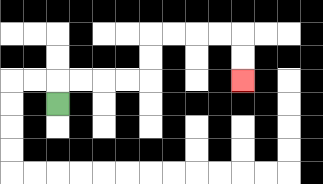{'start': '[2, 4]', 'end': '[10, 3]', 'path_directions': 'U,R,R,R,R,U,U,R,R,R,R,D,D', 'path_coordinates': '[[2, 4], [2, 3], [3, 3], [4, 3], [5, 3], [6, 3], [6, 2], [6, 1], [7, 1], [8, 1], [9, 1], [10, 1], [10, 2], [10, 3]]'}